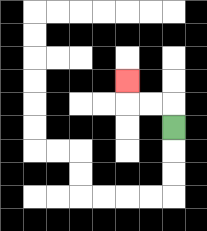{'start': '[7, 5]', 'end': '[5, 3]', 'path_directions': 'U,L,L,U', 'path_coordinates': '[[7, 5], [7, 4], [6, 4], [5, 4], [5, 3]]'}